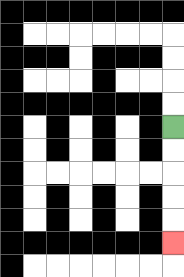{'start': '[7, 5]', 'end': '[7, 10]', 'path_directions': 'D,D,D,D,D', 'path_coordinates': '[[7, 5], [7, 6], [7, 7], [7, 8], [7, 9], [7, 10]]'}